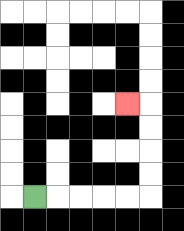{'start': '[1, 8]', 'end': '[5, 4]', 'path_directions': 'R,R,R,R,R,U,U,U,U,L', 'path_coordinates': '[[1, 8], [2, 8], [3, 8], [4, 8], [5, 8], [6, 8], [6, 7], [6, 6], [6, 5], [6, 4], [5, 4]]'}